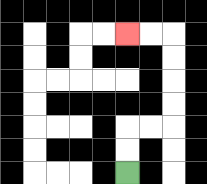{'start': '[5, 7]', 'end': '[5, 1]', 'path_directions': 'U,U,R,R,U,U,U,U,L,L', 'path_coordinates': '[[5, 7], [5, 6], [5, 5], [6, 5], [7, 5], [7, 4], [7, 3], [7, 2], [7, 1], [6, 1], [5, 1]]'}